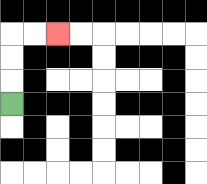{'start': '[0, 4]', 'end': '[2, 1]', 'path_directions': 'U,U,U,R,R', 'path_coordinates': '[[0, 4], [0, 3], [0, 2], [0, 1], [1, 1], [2, 1]]'}